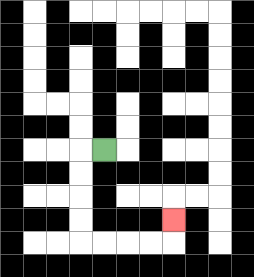{'start': '[4, 6]', 'end': '[7, 9]', 'path_directions': 'L,D,D,D,D,R,R,R,R,U', 'path_coordinates': '[[4, 6], [3, 6], [3, 7], [3, 8], [3, 9], [3, 10], [4, 10], [5, 10], [6, 10], [7, 10], [7, 9]]'}